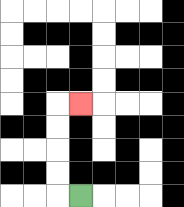{'start': '[3, 8]', 'end': '[3, 4]', 'path_directions': 'L,U,U,U,U,R', 'path_coordinates': '[[3, 8], [2, 8], [2, 7], [2, 6], [2, 5], [2, 4], [3, 4]]'}